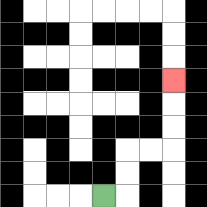{'start': '[4, 8]', 'end': '[7, 3]', 'path_directions': 'R,U,U,R,R,U,U,U', 'path_coordinates': '[[4, 8], [5, 8], [5, 7], [5, 6], [6, 6], [7, 6], [7, 5], [7, 4], [7, 3]]'}